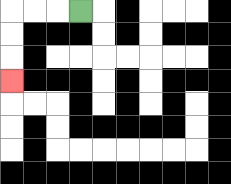{'start': '[3, 0]', 'end': '[0, 3]', 'path_directions': 'L,L,L,D,D,D', 'path_coordinates': '[[3, 0], [2, 0], [1, 0], [0, 0], [0, 1], [0, 2], [0, 3]]'}